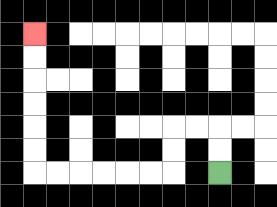{'start': '[9, 7]', 'end': '[1, 1]', 'path_directions': 'U,U,L,L,D,D,L,L,L,L,L,L,U,U,U,U,U,U', 'path_coordinates': '[[9, 7], [9, 6], [9, 5], [8, 5], [7, 5], [7, 6], [7, 7], [6, 7], [5, 7], [4, 7], [3, 7], [2, 7], [1, 7], [1, 6], [1, 5], [1, 4], [1, 3], [1, 2], [1, 1]]'}